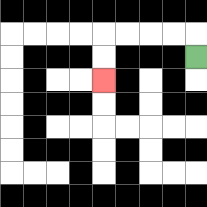{'start': '[8, 2]', 'end': '[4, 3]', 'path_directions': 'U,L,L,L,L,D,D', 'path_coordinates': '[[8, 2], [8, 1], [7, 1], [6, 1], [5, 1], [4, 1], [4, 2], [4, 3]]'}